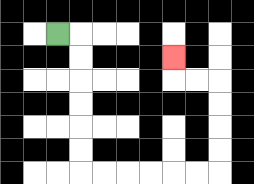{'start': '[2, 1]', 'end': '[7, 2]', 'path_directions': 'R,D,D,D,D,D,D,R,R,R,R,R,R,U,U,U,U,L,L,U', 'path_coordinates': '[[2, 1], [3, 1], [3, 2], [3, 3], [3, 4], [3, 5], [3, 6], [3, 7], [4, 7], [5, 7], [6, 7], [7, 7], [8, 7], [9, 7], [9, 6], [9, 5], [9, 4], [9, 3], [8, 3], [7, 3], [7, 2]]'}